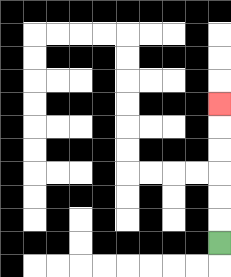{'start': '[9, 10]', 'end': '[9, 4]', 'path_directions': 'U,U,U,U,U,U', 'path_coordinates': '[[9, 10], [9, 9], [9, 8], [9, 7], [9, 6], [9, 5], [9, 4]]'}